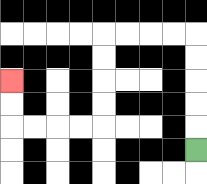{'start': '[8, 6]', 'end': '[0, 3]', 'path_directions': 'U,U,U,U,U,L,L,L,L,D,D,D,D,L,L,L,L,U,U', 'path_coordinates': '[[8, 6], [8, 5], [8, 4], [8, 3], [8, 2], [8, 1], [7, 1], [6, 1], [5, 1], [4, 1], [4, 2], [4, 3], [4, 4], [4, 5], [3, 5], [2, 5], [1, 5], [0, 5], [0, 4], [0, 3]]'}